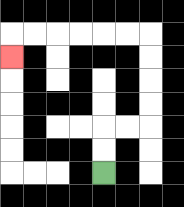{'start': '[4, 7]', 'end': '[0, 2]', 'path_directions': 'U,U,R,R,U,U,U,U,L,L,L,L,L,L,D', 'path_coordinates': '[[4, 7], [4, 6], [4, 5], [5, 5], [6, 5], [6, 4], [6, 3], [6, 2], [6, 1], [5, 1], [4, 1], [3, 1], [2, 1], [1, 1], [0, 1], [0, 2]]'}